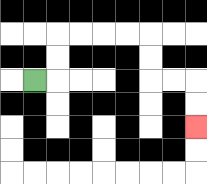{'start': '[1, 3]', 'end': '[8, 5]', 'path_directions': 'R,U,U,R,R,R,R,D,D,R,R,D,D', 'path_coordinates': '[[1, 3], [2, 3], [2, 2], [2, 1], [3, 1], [4, 1], [5, 1], [6, 1], [6, 2], [6, 3], [7, 3], [8, 3], [8, 4], [8, 5]]'}